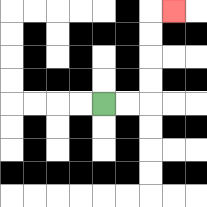{'start': '[4, 4]', 'end': '[7, 0]', 'path_directions': 'R,R,U,U,U,U,R', 'path_coordinates': '[[4, 4], [5, 4], [6, 4], [6, 3], [6, 2], [6, 1], [6, 0], [7, 0]]'}